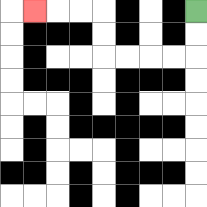{'start': '[8, 0]', 'end': '[1, 0]', 'path_directions': 'D,D,L,L,L,L,U,U,L,L,L', 'path_coordinates': '[[8, 0], [8, 1], [8, 2], [7, 2], [6, 2], [5, 2], [4, 2], [4, 1], [4, 0], [3, 0], [2, 0], [1, 0]]'}